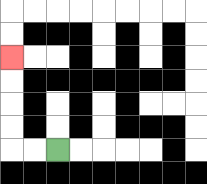{'start': '[2, 6]', 'end': '[0, 2]', 'path_directions': 'L,L,U,U,U,U', 'path_coordinates': '[[2, 6], [1, 6], [0, 6], [0, 5], [0, 4], [0, 3], [0, 2]]'}